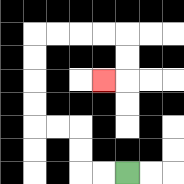{'start': '[5, 7]', 'end': '[4, 3]', 'path_directions': 'L,L,U,U,L,L,U,U,U,U,R,R,R,R,D,D,L', 'path_coordinates': '[[5, 7], [4, 7], [3, 7], [3, 6], [3, 5], [2, 5], [1, 5], [1, 4], [1, 3], [1, 2], [1, 1], [2, 1], [3, 1], [4, 1], [5, 1], [5, 2], [5, 3], [4, 3]]'}